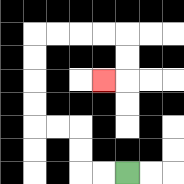{'start': '[5, 7]', 'end': '[4, 3]', 'path_directions': 'L,L,U,U,L,L,U,U,U,U,R,R,R,R,D,D,L', 'path_coordinates': '[[5, 7], [4, 7], [3, 7], [3, 6], [3, 5], [2, 5], [1, 5], [1, 4], [1, 3], [1, 2], [1, 1], [2, 1], [3, 1], [4, 1], [5, 1], [5, 2], [5, 3], [4, 3]]'}